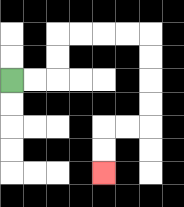{'start': '[0, 3]', 'end': '[4, 7]', 'path_directions': 'R,R,U,U,R,R,R,R,D,D,D,D,L,L,D,D', 'path_coordinates': '[[0, 3], [1, 3], [2, 3], [2, 2], [2, 1], [3, 1], [4, 1], [5, 1], [6, 1], [6, 2], [6, 3], [6, 4], [6, 5], [5, 5], [4, 5], [4, 6], [4, 7]]'}